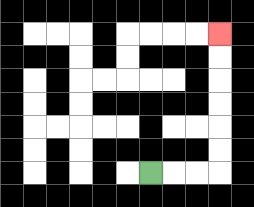{'start': '[6, 7]', 'end': '[9, 1]', 'path_directions': 'R,R,R,U,U,U,U,U,U', 'path_coordinates': '[[6, 7], [7, 7], [8, 7], [9, 7], [9, 6], [9, 5], [9, 4], [9, 3], [9, 2], [9, 1]]'}